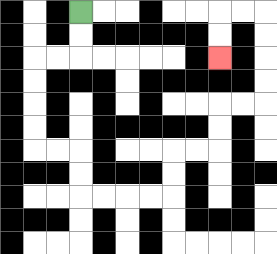{'start': '[3, 0]', 'end': '[9, 2]', 'path_directions': 'D,D,L,L,D,D,D,D,R,R,D,D,R,R,R,R,U,U,R,R,U,U,R,R,U,U,U,U,L,L,D,D', 'path_coordinates': '[[3, 0], [3, 1], [3, 2], [2, 2], [1, 2], [1, 3], [1, 4], [1, 5], [1, 6], [2, 6], [3, 6], [3, 7], [3, 8], [4, 8], [5, 8], [6, 8], [7, 8], [7, 7], [7, 6], [8, 6], [9, 6], [9, 5], [9, 4], [10, 4], [11, 4], [11, 3], [11, 2], [11, 1], [11, 0], [10, 0], [9, 0], [9, 1], [9, 2]]'}